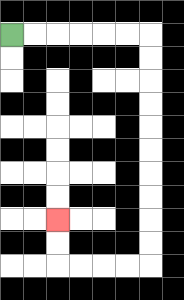{'start': '[0, 1]', 'end': '[2, 9]', 'path_directions': 'R,R,R,R,R,R,D,D,D,D,D,D,D,D,D,D,L,L,L,L,U,U', 'path_coordinates': '[[0, 1], [1, 1], [2, 1], [3, 1], [4, 1], [5, 1], [6, 1], [6, 2], [6, 3], [6, 4], [6, 5], [6, 6], [6, 7], [6, 8], [6, 9], [6, 10], [6, 11], [5, 11], [4, 11], [3, 11], [2, 11], [2, 10], [2, 9]]'}